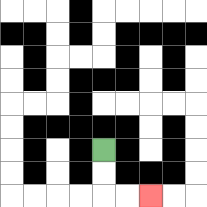{'start': '[4, 6]', 'end': '[6, 8]', 'path_directions': 'D,D,R,R', 'path_coordinates': '[[4, 6], [4, 7], [4, 8], [5, 8], [6, 8]]'}